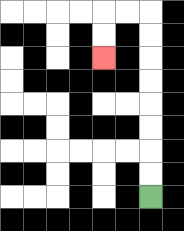{'start': '[6, 8]', 'end': '[4, 2]', 'path_directions': 'U,U,U,U,U,U,U,U,L,L,D,D', 'path_coordinates': '[[6, 8], [6, 7], [6, 6], [6, 5], [6, 4], [6, 3], [6, 2], [6, 1], [6, 0], [5, 0], [4, 0], [4, 1], [4, 2]]'}